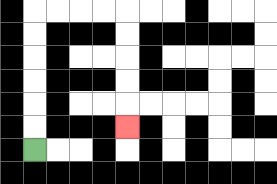{'start': '[1, 6]', 'end': '[5, 5]', 'path_directions': 'U,U,U,U,U,U,R,R,R,R,D,D,D,D,D', 'path_coordinates': '[[1, 6], [1, 5], [1, 4], [1, 3], [1, 2], [1, 1], [1, 0], [2, 0], [3, 0], [4, 0], [5, 0], [5, 1], [5, 2], [5, 3], [5, 4], [5, 5]]'}